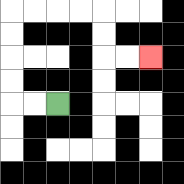{'start': '[2, 4]', 'end': '[6, 2]', 'path_directions': 'L,L,U,U,U,U,R,R,R,R,D,D,R,R', 'path_coordinates': '[[2, 4], [1, 4], [0, 4], [0, 3], [0, 2], [0, 1], [0, 0], [1, 0], [2, 0], [3, 0], [4, 0], [4, 1], [4, 2], [5, 2], [6, 2]]'}